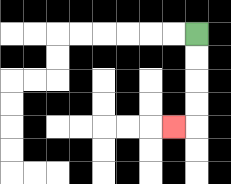{'start': '[8, 1]', 'end': '[7, 5]', 'path_directions': 'D,D,D,D,L', 'path_coordinates': '[[8, 1], [8, 2], [8, 3], [8, 4], [8, 5], [7, 5]]'}